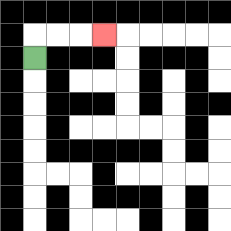{'start': '[1, 2]', 'end': '[4, 1]', 'path_directions': 'U,R,R,R', 'path_coordinates': '[[1, 2], [1, 1], [2, 1], [3, 1], [4, 1]]'}